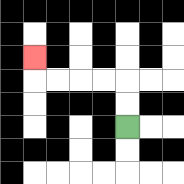{'start': '[5, 5]', 'end': '[1, 2]', 'path_directions': 'U,U,L,L,L,L,U', 'path_coordinates': '[[5, 5], [5, 4], [5, 3], [4, 3], [3, 3], [2, 3], [1, 3], [1, 2]]'}